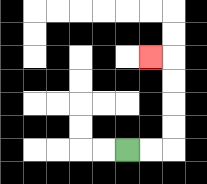{'start': '[5, 6]', 'end': '[6, 2]', 'path_directions': 'R,R,U,U,U,U,L', 'path_coordinates': '[[5, 6], [6, 6], [7, 6], [7, 5], [7, 4], [7, 3], [7, 2], [6, 2]]'}